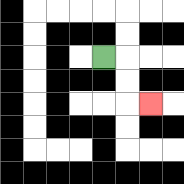{'start': '[4, 2]', 'end': '[6, 4]', 'path_directions': 'R,D,D,R', 'path_coordinates': '[[4, 2], [5, 2], [5, 3], [5, 4], [6, 4]]'}